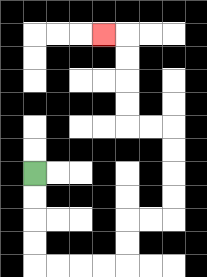{'start': '[1, 7]', 'end': '[4, 1]', 'path_directions': 'D,D,D,D,R,R,R,R,U,U,R,R,U,U,U,U,L,L,U,U,U,U,L', 'path_coordinates': '[[1, 7], [1, 8], [1, 9], [1, 10], [1, 11], [2, 11], [3, 11], [4, 11], [5, 11], [5, 10], [5, 9], [6, 9], [7, 9], [7, 8], [7, 7], [7, 6], [7, 5], [6, 5], [5, 5], [5, 4], [5, 3], [5, 2], [5, 1], [4, 1]]'}